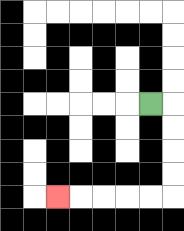{'start': '[6, 4]', 'end': '[2, 8]', 'path_directions': 'R,D,D,D,D,L,L,L,L,L', 'path_coordinates': '[[6, 4], [7, 4], [7, 5], [7, 6], [7, 7], [7, 8], [6, 8], [5, 8], [4, 8], [3, 8], [2, 8]]'}